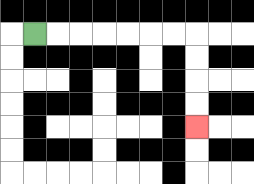{'start': '[1, 1]', 'end': '[8, 5]', 'path_directions': 'R,R,R,R,R,R,R,D,D,D,D', 'path_coordinates': '[[1, 1], [2, 1], [3, 1], [4, 1], [5, 1], [6, 1], [7, 1], [8, 1], [8, 2], [8, 3], [8, 4], [8, 5]]'}